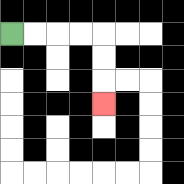{'start': '[0, 1]', 'end': '[4, 4]', 'path_directions': 'R,R,R,R,D,D,D', 'path_coordinates': '[[0, 1], [1, 1], [2, 1], [3, 1], [4, 1], [4, 2], [4, 3], [4, 4]]'}